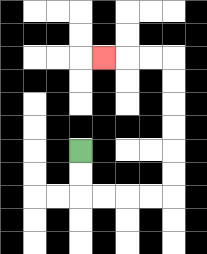{'start': '[3, 6]', 'end': '[4, 2]', 'path_directions': 'D,D,R,R,R,R,U,U,U,U,U,U,L,L,L', 'path_coordinates': '[[3, 6], [3, 7], [3, 8], [4, 8], [5, 8], [6, 8], [7, 8], [7, 7], [7, 6], [7, 5], [7, 4], [7, 3], [7, 2], [6, 2], [5, 2], [4, 2]]'}